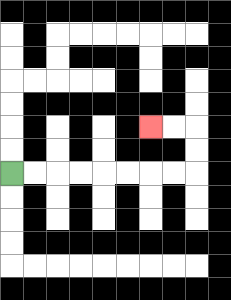{'start': '[0, 7]', 'end': '[6, 5]', 'path_directions': 'R,R,R,R,R,R,R,R,U,U,L,L', 'path_coordinates': '[[0, 7], [1, 7], [2, 7], [3, 7], [4, 7], [5, 7], [6, 7], [7, 7], [8, 7], [8, 6], [8, 5], [7, 5], [6, 5]]'}